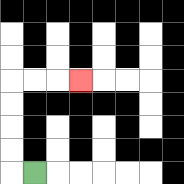{'start': '[1, 7]', 'end': '[3, 3]', 'path_directions': 'L,U,U,U,U,R,R,R', 'path_coordinates': '[[1, 7], [0, 7], [0, 6], [0, 5], [0, 4], [0, 3], [1, 3], [2, 3], [3, 3]]'}